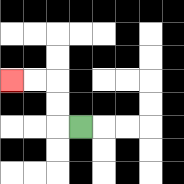{'start': '[3, 5]', 'end': '[0, 3]', 'path_directions': 'L,U,U,L,L', 'path_coordinates': '[[3, 5], [2, 5], [2, 4], [2, 3], [1, 3], [0, 3]]'}